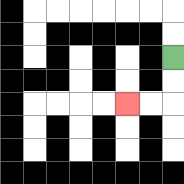{'start': '[7, 2]', 'end': '[5, 4]', 'path_directions': 'D,D,L,L', 'path_coordinates': '[[7, 2], [7, 3], [7, 4], [6, 4], [5, 4]]'}